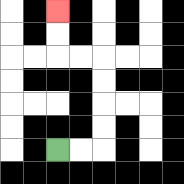{'start': '[2, 6]', 'end': '[2, 0]', 'path_directions': 'R,R,U,U,U,U,L,L,U,U', 'path_coordinates': '[[2, 6], [3, 6], [4, 6], [4, 5], [4, 4], [4, 3], [4, 2], [3, 2], [2, 2], [2, 1], [2, 0]]'}